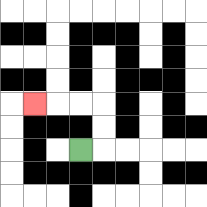{'start': '[3, 6]', 'end': '[1, 4]', 'path_directions': 'R,U,U,L,L,L', 'path_coordinates': '[[3, 6], [4, 6], [4, 5], [4, 4], [3, 4], [2, 4], [1, 4]]'}